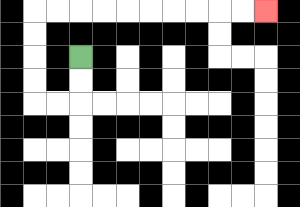{'start': '[3, 2]', 'end': '[11, 0]', 'path_directions': 'D,D,L,L,U,U,U,U,R,R,R,R,R,R,R,R,R,R', 'path_coordinates': '[[3, 2], [3, 3], [3, 4], [2, 4], [1, 4], [1, 3], [1, 2], [1, 1], [1, 0], [2, 0], [3, 0], [4, 0], [5, 0], [6, 0], [7, 0], [8, 0], [9, 0], [10, 0], [11, 0]]'}